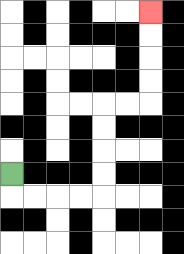{'start': '[0, 7]', 'end': '[6, 0]', 'path_directions': 'D,R,R,R,R,U,U,U,U,R,R,U,U,U,U', 'path_coordinates': '[[0, 7], [0, 8], [1, 8], [2, 8], [3, 8], [4, 8], [4, 7], [4, 6], [4, 5], [4, 4], [5, 4], [6, 4], [6, 3], [6, 2], [6, 1], [6, 0]]'}